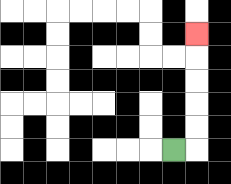{'start': '[7, 6]', 'end': '[8, 1]', 'path_directions': 'R,U,U,U,U,U', 'path_coordinates': '[[7, 6], [8, 6], [8, 5], [8, 4], [8, 3], [8, 2], [8, 1]]'}